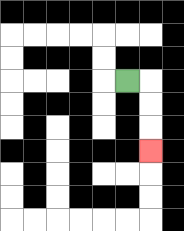{'start': '[5, 3]', 'end': '[6, 6]', 'path_directions': 'R,D,D,D', 'path_coordinates': '[[5, 3], [6, 3], [6, 4], [6, 5], [6, 6]]'}